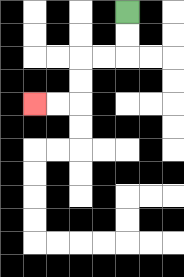{'start': '[5, 0]', 'end': '[1, 4]', 'path_directions': 'D,D,L,L,D,D,L,L', 'path_coordinates': '[[5, 0], [5, 1], [5, 2], [4, 2], [3, 2], [3, 3], [3, 4], [2, 4], [1, 4]]'}